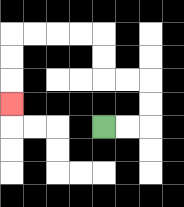{'start': '[4, 5]', 'end': '[0, 4]', 'path_directions': 'R,R,U,U,L,L,U,U,L,L,L,L,D,D,D', 'path_coordinates': '[[4, 5], [5, 5], [6, 5], [6, 4], [6, 3], [5, 3], [4, 3], [4, 2], [4, 1], [3, 1], [2, 1], [1, 1], [0, 1], [0, 2], [0, 3], [0, 4]]'}